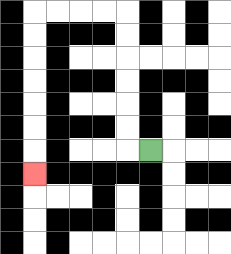{'start': '[6, 6]', 'end': '[1, 7]', 'path_directions': 'L,U,U,U,U,U,U,L,L,L,L,D,D,D,D,D,D,D', 'path_coordinates': '[[6, 6], [5, 6], [5, 5], [5, 4], [5, 3], [5, 2], [5, 1], [5, 0], [4, 0], [3, 0], [2, 0], [1, 0], [1, 1], [1, 2], [1, 3], [1, 4], [1, 5], [1, 6], [1, 7]]'}